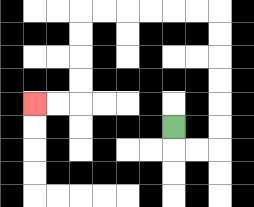{'start': '[7, 5]', 'end': '[1, 4]', 'path_directions': 'D,R,R,U,U,U,U,U,U,L,L,L,L,L,L,D,D,D,D,L,L', 'path_coordinates': '[[7, 5], [7, 6], [8, 6], [9, 6], [9, 5], [9, 4], [9, 3], [9, 2], [9, 1], [9, 0], [8, 0], [7, 0], [6, 0], [5, 0], [4, 0], [3, 0], [3, 1], [3, 2], [3, 3], [3, 4], [2, 4], [1, 4]]'}